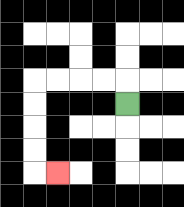{'start': '[5, 4]', 'end': '[2, 7]', 'path_directions': 'U,L,L,L,L,D,D,D,D,R', 'path_coordinates': '[[5, 4], [5, 3], [4, 3], [3, 3], [2, 3], [1, 3], [1, 4], [1, 5], [1, 6], [1, 7], [2, 7]]'}